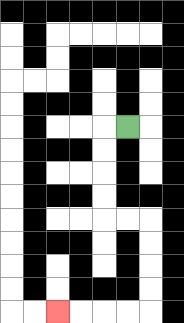{'start': '[5, 5]', 'end': '[2, 13]', 'path_directions': 'L,D,D,D,D,R,R,D,D,D,D,L,L,L,L', 'path_coordinates': '[[5, 5], [4, 5], [4, 6], [4, 7], [4, 8], [4, 9], [5, 9], [6, 9], [6, 10], [6, 11], [6, 12], [6, 13], [5, 13], [4, 13], [3, 13], [2, 13]]'}